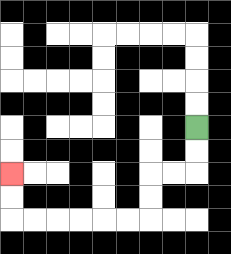{'start': '[8, 5]', 'end': '[0, 7]', 'path_directions': 'D,D,L,L,D,D,L,L,L,L,L,L,U,U', 'path_coordinates': '[[8, 5], [8, 6], [8, 7], [7, 7], [6, 7], [6, 8], [6, 9], [5, 9], [4, 9], [3, 9], [2, 9], [1, 9], [0, 9], [0, 8], [0, 7]]'}